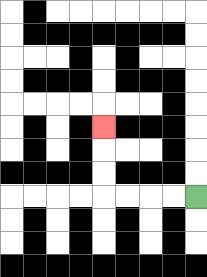{'start': '[8, 8]', 'end': '[4, 5]', 'path_directions': 'L,L,L,L,U,U,U', 'path_coordinates': '[[8, 8], [7, 8], [6, 8], [5, 8], [4, 8], [4, 7], [4, 6], [4, 5]]'}